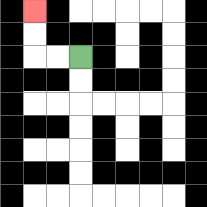{'start': '[3, 2]', 'end': '[1, 0]', 'path_directions': 'L,L,U,U', 'path_coordinates': '[[3, 2], [2, 2], [1, 2], [1, 1], [1, 0]]'}